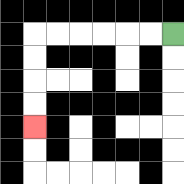{'start': '[7, 1]', 'end': '[1, 5]', 'path_directions': 'L,L,L,L,L,L,D,D,D,D', 'path_coordinates': '[[7, 1], [6, 1], [5, 1], [4, 1], [3, 1], [2, 1], [1, 1], [1, 2], [1, 3], [1, 4], [1, 5]]'}